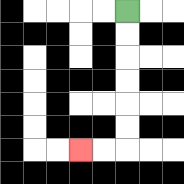{'start': '[5, 0]', 'end': '[3, 6]', 'path_directions': 'D,D,D,D,D,D,L,L', 'path_coordinates': '[[5, 0], [5, 1], [5, 2], [5, 3], [5, 4], [5, 5], [5, 6], [4, 6], [3, 6]]'}